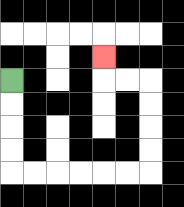{'start': '[0, 3]', 'end': '[4, 2]', 'path_directions': 'D,D,D,D,R,R,R,R,R,R,U,U,U,U,L,L,U', 'path_coordinates': '[[0, 3], [0, 4], [0, 5], [0, 6], [0, 7], [1, 7], [2, 7], [3, 7], [4, 7], [5, 7], [6, 7], [6, 6], [6, 5], [6, 4], [6, 3], [5, 3], [4, 3], [4, 2]]'}